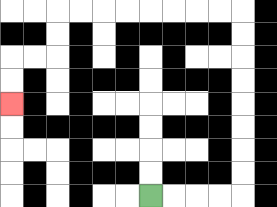{'start': '[6, 8]', 'end': '[0, 4]', 'path_directions': 'R,R,R,R,U,U,U,U,U,U,U,U,L,L,L,L,L,L,L,L,D,D,L,L,D,D', 'path_coordinates': '[[6, 8], [7, 8], [8, 8], [9, 8], [10, 8], [10, 7], [10, 6], [10, 5], [10, 4], [10, 3], [10, 2], [10, 1], [10, 0], [9, 0], [8, 0], [7, 0], [6, 0], [5, 0], [4, 0], [3, 0], [2, 0], [2, 1], [2, 2], [1, 2], [0, 2], [0, 3], [0, 4]]'}